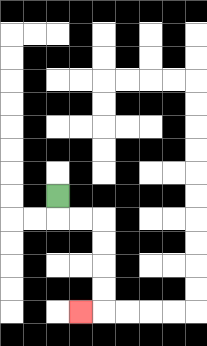{'start': '[2, 8]', 'end': '[3, 13]', 'path_directions': 'D,R,R,D,D,D,D,L', 'path_coordinates': '[[2, 8], [2, 9], [3, 9], [4, 9], [4, 10], [4, 11], [4, 12], [4, 13], [3, 13]]'}